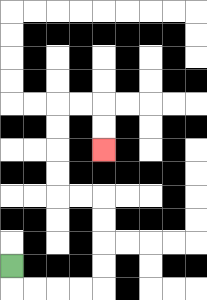{'start': '[0, 11]', 'end': '[4, 6]', 'path_directions': 'D,R,R,R,R,U,U,U,U,L,L,U,U,U,U,R,R,D,D', 'path_coordinates': '[[0, 11], [0, 12], [1, 12], [2, 12], [3, 12], [4, 12], [4, 11], [4, 10], [4, 9], [4, 8], [3, 8], [2, 8], [2, 7], [2, 6], [2, 5], [2, 4], [3, 4], [4, 4], [4, 5], [4, 6]]'}